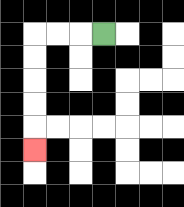{'start': '[4, 1]', 'end': '[1, 6]', 'path_directions': 'L,L,L,D,D,D,D,D', 'path_coordinates': '[[4, 1], [3, 1], [2, 1], [1, 1], [1, 2], [1, 3], [1, 4], [1, 5], [1, 6]]'}